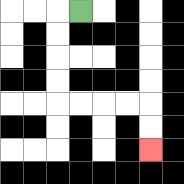{'start': '[3, 0]', 'end': '[6, 6]', 'path_directions': 'L,D,D,D,D,R,R,R,R,D,D', 'path_coordinates': '[[3, 0], [2, 0], [2, 1], [2, 2], [2, 3], [2, 4], [3, 4], [4, 4], [5, 4], [6, 4], [6, 5], [6, 6]]'}